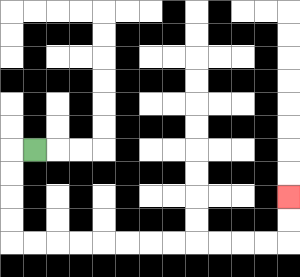{'start': '[1, 6]', 'end': '[12, 8]', 'path_directions': 'L,D,D,D,D,R,R,R,R,R,R,R,R,R,R,R,R,U,U', 'path_coordinates': '[[1, 6], [0, 6], [0, 7], [0, 8], [0, 9], [0, 10], [1, 10], [2, 10], [3, 10], [4, 10], [5, 10], [6, 10], [7, 10], [8, 10], [9, 10], [10, 10], [11, 10], [12, 10], [12, 9], [12, 8]]'}